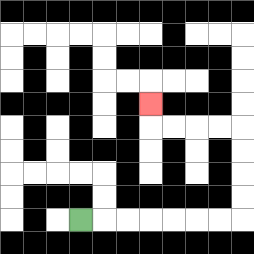{'start': '[3, 9]', 'end': '[6, 4]', 'path_directions': 'R,R,R,R,R,R,R,U,U,U,U,L,L,L,L,U', 'path_coordinates': '[[3, 9], [4, 9], [5, 9], [6, 9], [7, 9], [8, 9], [9, 9], [10, 9], [10, 8], [10, 7], [10, 6], [10, 5], [9, 5], [8, 5], [7, 5], [6, 5], [6, 4]]'}